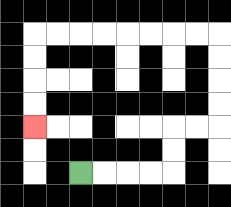{'start': '[3, 7]', 'end': '[1, 5]', 'path_directions': 'R,R,R,R,U,U,R,R,U,U,U,U,L,L,L,L,L,L,L,L,D,D,D,D', 'path_coordinates': '[[3, 7], [4, 7], [5, 7], [6, 7], [7, 7], [7, 6], [7, 5], [8, 5], [9, 5], [9, 4], [9, 3], [9, 2], [9, 1], [8, 1], [7, 1], [6, 1], [5, 1], [4, 1], [3, 1], [2, 1], [1, 1], [1, 2], [1, 3], [1, 4], [1, 5]]'}